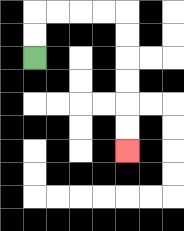{'start': '[1, 2]', 'end': '[5, 6]', 'path_directions': 'U,U,R,R,R,R,D,D,D,D,D,D', 'path_coordinates': '[[1, 2], [1, 1], [1, 0], [2, 0], [3, 0], [4, 0], [5, 0], [5, 1], [5, 2], [5, 3], [5, 4], [5, 5], [5, 6]]'}